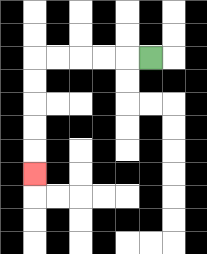{'start': '[6, 2]', 'end': '[1, 7]', 'path_directions': 'L,L,L,L,L,D,D,D,D,D', 'path_coordinates': '[[6, 2], [5, 2], [4, 2], [3, 2], [2, 2], [1, 2], [1, 3], [1, 4], [1, 5], [1, 6], [1, 7]]'}